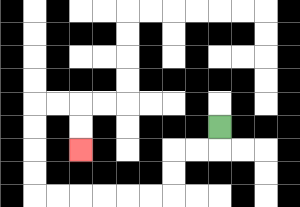{'start': '[9, 5]', 'end': '[3, 6]', 'path_directions': 'D,L,L,D,D,L,L,L,L,L,L,U,U,U,U,R,R,D,D', 'path_coordinates': '[[9, 5], [9, 6], [8, 6], [7, 6], [7, 7], [7, 8], [6, 8], [5, 8], [4, 8], [3, 8], [2, 8], [1, 8], [1, 7], [1, 6], [1, 5], [1, 4], [2, 4], [3, 4], [3, 5], [3, 6]]'}